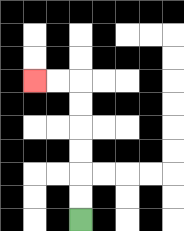{'start': '[3, 9]', 'end': '[1, 3]', 'path_directions': 'U,U,U,U,U,U,L,L', 'path_coordinates': '[[3, 9], [3, 8], [3, 7], [3, 6], [3, 5], [3, 4], [3, 3], [2, 3], [1, 3]]'}